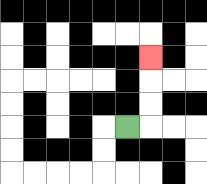{'start': '[5, 5]', 'end': '[6, 2]', 'path_directions': 'R,U,U,U', 'path_coordinates': '[[5, 5], [6, 5], [6, 4], [6, 3], [6, 2]]'}